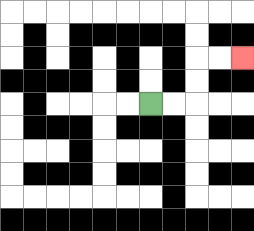{'start': '[6, 4]', 'end': '[10, 2]', 'path_directions': 'R,R,U,U,R,R', 'path_coordinates': '[[6, 4], [7, 4], [8, 4], [8, 3], [8, 2], [9, 2], [10, 2]]'}